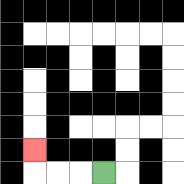{'start': '[4, 7]', 'end': '[1, 6]', 'path_directions': 'L,L,L,U', 'path_coordinates': '[[4, 7], [3, 7], [2, 7], [1, 7], [1, 6]]'}